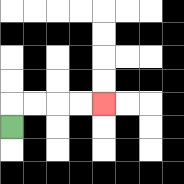{'start': '[0, 5]', 'end': '[4, 4]', 'path_directions': 'U,R,R,R,R', 'path_coordinates': '[[0, 5], [0, 4], [1, 4], [2, 4], [3, 4], [4, 4]]'}